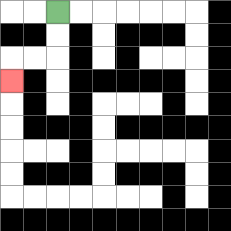{'start': '[2, 0]', 'end': '[0, 3]', 'path_directions': 'D,D,L,L,D', 'path_coordinates': '[[2, 0], [2, 1], [2, 2], [1, 2], [0, 2], [0, 3]]'}